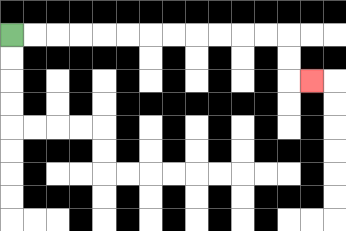{'start': '[0, 1]', 'end': '[13, 3]', 'path_directions': 'R,R,R,R,R,R,R,R,R,R,R,R,D,D,R', 'path_coordinates': '[[0, 1], [1, 1], [2, 1], [3, 1], [4, 1], [5, 1], [6, 1], [7, 1], [8, 1], [9, 1], [10, 1], [11, 1], [12, 1], [12, 2], [12, 3], [13, 3]]'}